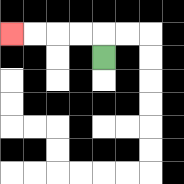{'start': '[4, 2]', 'end': '[0, 1]', 'path_directions': 'U,L,L,L,L', 'path_coordinates': '[[4, 2], [4, 1], [3, 1], [2, 1], [1, 1], [0, 1]]'}